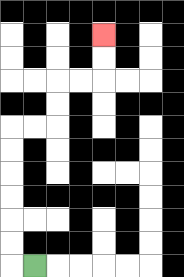{'start': '[1, 11]', 'end': '[4, 1]', 'path_directions': 'L,U,U,U,U,U,U,R,R,U,U,R,R,U,U', 'path_coordinates': '[[1, 11], [0, 11], [0, 10], [0, 9], [0, 8], [0, 7], [0, 6], [0, 5], [1, 5], [2, 5], [2, 4], [2, 3], [3, 3], [4, 3], [4, 2], [4, 1]]'}